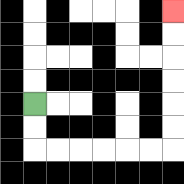{'start': '[1, 4]', 'end': '[7, 0]', 'path_directions': 'D,D,R,R,R,R,R,R,U,U,U,U,U,U', 'path_coordinates': '[[1, 4], [1, 5], [1, 6], [2, 6], [3, 6], [4, 6], [5, 6], [6, 6], [7, 6], [7, 5], [7, 4], [7, 3], [7, 2], [7, 1], [7, 0]]'}